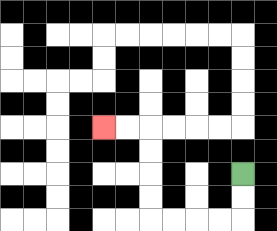{'start': '[10, 7]', 'end': '[4, 5]', 'path_directions': 'D,D,L,L,L,L,U,U,U,U,L,L', 'path_coordinates': '[[10, 7], [10, 8], [10, 9], [9, 9], [8, 9], [7, 9], [6, 9], [6, 8], [6, 7], [6, 6], [6, 5], [5, 5], [4, 5]]'}